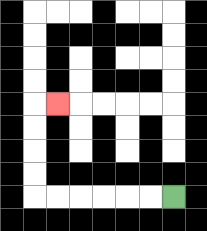{'start': '[7, 8]', 'end': '[2, 4]', 'path_directions': 'L,L,L,L,L,L,U,U,U,U,R', 'path_coordinates': '[[7, 8], [6, 8], [5, 8], [4, 8], [3, 8], [2, 8], [1, 8], [1, 7], [1, 6], [1, 5], [1, 4], [2, 4]]'}